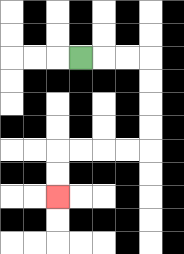{'start': '[3, 2]', 'end': '[2, 8]', 'path_directions': 'R,R,R,D,D,D,D,L,L,L,L,D,D', 'path_coordinates': '[[3, 2], [4, 2], [5, 2], [6, 2], [6, 3], [6, 4], [6, 5], [6, 6], [5, 6], [4, 6], [3, 6], [2, 6], [2, 7], [2, 8]]'}